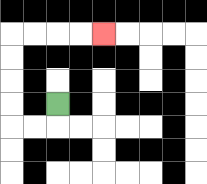{'start': '[2, 4]', 'end': '[4, 1]', 'path_directions': 'D,L,L,U,U,U,U,R,R,R,R', 'path_coordinates': '[[2, 4], [2, 5], [1, 5], [0, 5], [0, 4], [0, 3], [0, 2], [0, 1], [1, 1], [2, 1], [3, 1], [4, 1]]'}